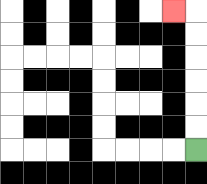{'start': '[8, 6]', 'end': '[7, 0]', 'path_directions': 'U,U,U,U,U,U,L', 'path_coordinates': '[[8, 6], [8, 5], [8, 4], [8, 3], [8, 2], [8, 1], [8, 0], [7, 0]]'}